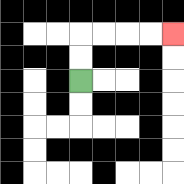{'start': '[3, 3]', 'end': '[7, 1]', 'path_directions': 'U,U,R,R,R,R', 'path_coordinates': '[[3, 3], [3, 2], [3, 1], [4, 1], [5, 1], [6, 1], [7, 1]]'}